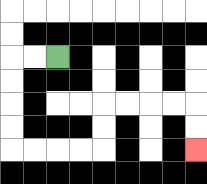{'start': '[2, 2]', 'end': '[8, 6]', 'path_directions': 'L,L,D,D,D,D,R,R,R,R,U,U,R,R,R,R,D,D', 'path_coordinates': '[[2, 2], [1, 2], [0, 2], [0, 3], [0, 4], [0, 5], [0, 6], [1, 6], [2, 6], [3, 6], [4, 6], [4, 5], [4, 4], [5, 4], [6, 4], [7, 4], [8, 4], [8, 5], [8, 6]]'}